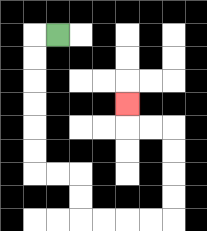{'start': '[2, 1]', 'end': '[5, 4]', 'path_directions': 'L,D,D,D,D,D,D,R,R,D,D,R,R,R,R,U,U,U,U,L,L,U', 'path_coordinates': '[[2, 1], [1, 1], [1, 2], [1, 3], [1, 4], [1, 5], [1, 6], [1, 7], [2, 7], [3, 7], [3, 8], [3, 9], [4, 9], [5, 9], [6, 9], [7, 9], [7, 8], [7, 7], [7, 6], [7, 5], [6, 5], [5, 5], [5, 4]]'}